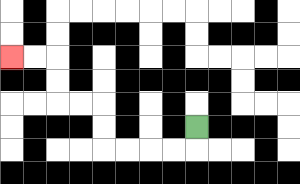{'start': '[8, 5]', 'end': '[0, 2]', 'path_directions': 'D,L,L,L,L,U,U,L,L,U,U,L,L', 'path_coordinates': '[[8, 5], [8, 6], [7, 6], [6, 6], [5, 6], [4, 6], [4, 5], [4, 4], [3, 4], [2, 4], [2, 3], [2, 2], [1, 2], [0, 2]]'}